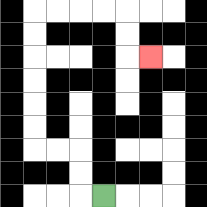{'start': '[4, 8]', 'end': '[6, 2]', 'path_directions': 'L,U,U,L,L,U,U,U,U,U,U,R,R,R,R,D,D,R', 'path_coordinates': '[[4, 8], [3, 8], [3, 7], [3, 6], [2, 6], [1, 6], [1, 5], [1, 4], [1, 3], [1, 2], [1, 1], [1, 0], [2, 0], [3, 0], [4, 0], [5, 0], [5, 1], [5, 2], [6, 2]]'}